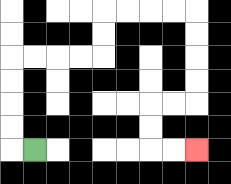{'start': '[1, 6]', 'end': '[8, 6]', 'path_directions': 'L,U,U,U,U,R,R,R,R,U,U,R,R,R,R,D,D,D,D,L,L,D,D,R,R', 'path_coordinates': '[[1, 6], [0, 6], [0, 5], [0, 4], [0, 3], [0, 2], [1, 2], [2, 2], [3, 2], [4, 2], [4, 1], [4, 0], [5, 0], [6, 0], [7, 0], [8, 0], [8, 1], [8, 2], [8, 3], [8, 4], [7, 4], [6, 4], [6, 5], [6, 6], [7, 6], [8, 6]]'}